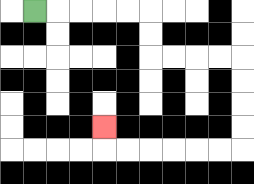{'start': '[1, 0]', 'end': '[4, 5]', 'path_directions': 'R,R,R,R,R,D,D,R,R,R,R,D,D,D,D,L,L,L,L,L,L,U', 'path_coordinates': '[[1, 0], [2, 0], [3, 0], [4, 0], [5, 0], [6, 0], [6, 1], [6, 2], [7, 2], [8, 2], [9, 2], [10, 2], [10, 3], [10, 4], [10, 5], [10, 6], [9, 6], [8, 6], [7, 6], [6, 6], [5, 6], [4, 6], [4, 5]]'}